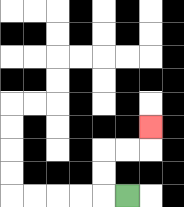{'start': '[5, 8]', 'end': '[6, 5]', 'path_directions': 'L,U,U,R,R,U', 'path_coordinates': '[[5, 8], [4, 8], [4, 7], [4, 6], [5, 6], [6, 6], [6, 5]]'}